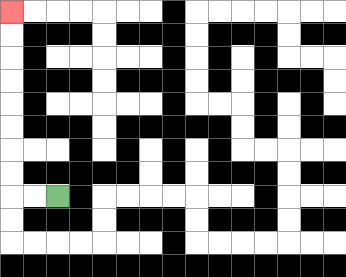{'start': '[2, 8]', 'end': '[0, 0]', 'path_directions': 'L,L,U,U,U,U,U,U,U,U', 'path_coordinates': '[[2, 8], [1, 8], [0, 8], [0, 7], [0, 6], [0, 5], [0, 4], [0, 3], [0, 2], [0, 1], [0, 0]]'}